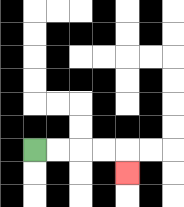{'start': '[1, 6]', 'end': '[5, 7]', 'path_directions': 'R,R,R,R,D', 'path_coordinates': '[[1, 6], [2, 6], [3, 6], [4, 6], [5, 6], [5, 7]]'}